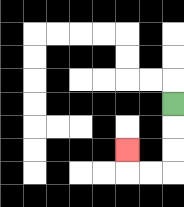{'start': '[7, 4]', 'end': '[5, 6]', 'path_directions': 'D,D,D,L,L,U', 'path_coordinates': '[[7, 4], [7, 5], [7, 6], [7, 7], [6, 7], [5, 7], [5, 6]]'}